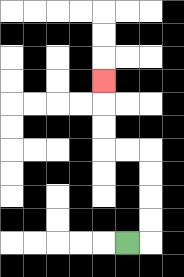{'start': '[5, 10]', 'end': '[4, 3]', 'path_directions': 'R,U,U,U,U,L,L,U,U,U', 'path_coordinates': '[[5, 10], [6, 10], [6, 9], [6, 8], [6, 7], [6, 6], [5, 6], [4, 6], [4, 5], [4, 4], [4, 3]]'}